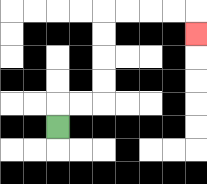{'start': '[2, 5]', 'end': '[8, 1]', 'path_directions': 'U,R,R,U,U,U,U,R,R,R,R,D', 'path_coordinates': '[[2, 5], [2, 4], [3, 4], [4, 4], [4, 3], [4, 2], [4, 1], [4, 0], [5, 0], [6, 0], [7, 0], [8, 0], [8, 1]]'}